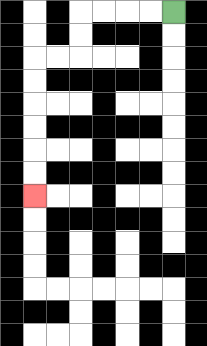{'start': '[7, 0]', 'end': '[1, 8]', 'path_directions': 'L,L,L,L,D,D,L,L,D,D,D,D,D,D', 'path_coordinates': '[[7, 0], [6, 0], [5, 0], [4, 0], [3, 0], [3, 1], [3, 2], [2, 2], [1, 2], [1, 3], [1, 4], [1, 5], [1, 6], [1, 7], [1, 8]]'}